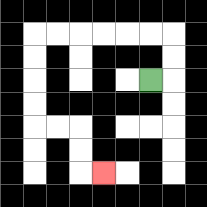{'start': '[6, 3]', 'end': '[4, 7]', 'path_directions': 'R,U,U,L,L,L,L,L,L,D,D,D,D,R,R,D,D,R', 'path_coordinates': '[[6, 3], [7, 3], [7, 2], [7, 1], [6, 1], [5, 1], [4, 1], [3, 1], [2, 1], [1, 1], [1, 2], [1, 3], [1, 4], [1, 5], [2, 5], [3, 5], [3, 6], [3, 7], [4, 7]]'}